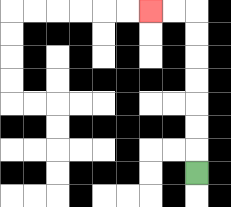{'start': '[8, 7]', 'end': '[6, 0]', 'path_directions': 'U,U,U,U,U,U,U,L,L', 'path_coordinates': '[[8, 7], [8, 6], [8, 5], [8, 4], [8, 3], [8, 2], [8, 1], [8, 0], [7, 0], [6, 0]]'}